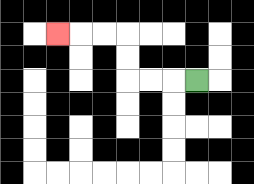{'start': '[8, 3]', 'end': '[2, 1]', 'path_directions': 'L,L,L,U,U,L,L,L', 'path_coordinates': '[[8, 3], [7, 3], [6, 3], [5, 3], [5, 2], [5, 1], [4, 1], [3, 1], [2, 1]]'}